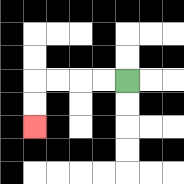{'start': '[5, 3]', 'end': '[1, 5]', 'path_directions': 'L,L,L,L,D,D', 'path_coordinates': '[[5, 3], [4, 3], [3, 3], [2, 3], [1, 3], [1, 4], [1, 5]]'}